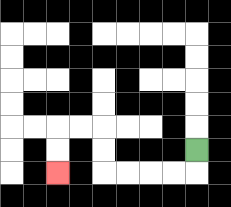{'start': '[8, 6]', 'end': '[2, 7]', 'path_directions': 'D,L,L,L,L,U,U,L,L,D,D', 'path_coordinates': '[[8, 6], [8, 7], [7, 7], [6, 7], [5, 7], [4, 7], [4, 6], [4, 5], [3, 5], [2, 5], [2, 6], [2, 7]]'}